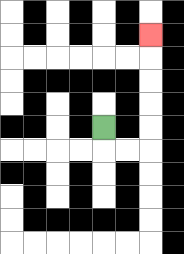{'start': '[4, 5]', 'end': '[6, 1]', 'path_directions': 'D,R,R,U,U,U,U,U', 'path_coordinates': '[[4, 5], [4, 6], [5, 6], [6, 6], [6, 5], [6, 4], [6, 3], [6, 2], [6, 1]]'}